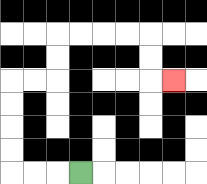{'start': '[3, 7]', 'end': '[7, 3]', 'path_directions': 'L,L,L,U,U,U,U,R,R,U,U,R,R,R,R,D,D,R', 'path_coordinates': '[[3, 7], [2, 7], [1, 7], [0, 7], [0, 6], [0, 5], [0, 4], [0, 3], [1, 3], [2, 3], [2, 2], [2, 1], [3, 1], [4, 1], [5, 1], [6, 1], [6, 2], [6, 3], [7, 3]]'}